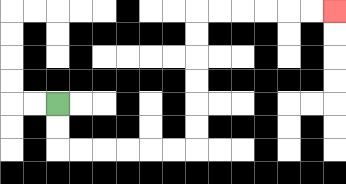{'start': '[2, 4]', 'end': '[14, 0]', 'path_directions': 'D,D,R,R,R,R,R,R,U,U,U,U,U,U,R,R,R,R,R,R', 'path_coordinates': '[[2, 4], [2, 5], [2, 6], [3, 6], [4, 6], [5, 6], [6, 6], [7, 6], [8, 6], [8, 5], [8, 4], [8, 3], [8, 2], [8, 1], [8, 0], [9, 0], [10, 0], [11, 0], [12, 0], [13, 0], [14, 0]]'}